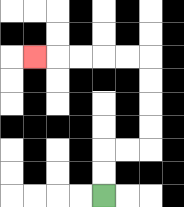{'start': '[4, 8]', 'end': '[1, 2]', 'path_directions': 'U,U,R,R,U,U,U,U,L,L,L,L,L', 'path_coordinates': '[[4, 8], [4, 7], [4, 6], [5, 6], [6, 6], [6, 5], [6, 4], [6, 3], [6, 2], [5, 2], [4, 2], [3, 2], [2, 2], [1, 2]]'}